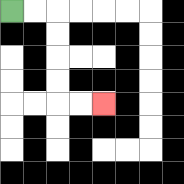{'start': '[0, 0]', 'end': '[4, 4]', 'path_directions': 'R,R,D,D,D,D,R,R', 'path_coordinates': '[[0, 0], [1, 0], [2, 0], [2, 1], [2, 2], [2, 3], [2, 4], [3, 4], [4, 4]]'}